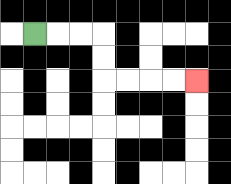{'start': '[1, 1]', 'end': '[8, 3]', 'path_directions': 'R,R,R,D,D,R,R,R,R', 'path_coordinates': '[[1, 1], [2, 1], [3, 1], [4, 1], [4, 2], [4, 3], [5, 3], [6, 3], [7, 3], [8, 3]]'}